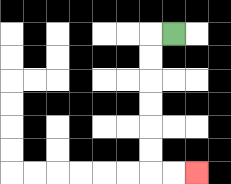{'start': '[7, 1]', 'end': '[8, 7]', 'path_directions': 'L,D,D,D,D,D,D,R,R', 'path_coordinates': '[[7, 1], [6, 1], [6, 2], [6, 3], [6, 4], [6, 5], [6, 6], [6, 7], [7, 7], [8, 7]]'}